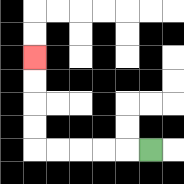{'start': '[6, 6]', 'end': '[1, 2]', 'path_directions': 'L,L,L,L,L,U,U,U,U', 'path_coordinates': '[[6, 6], [5, 6], [4, 6], [3, 6], [2, 6], [1, 6], [1, 5], [1, 4], [1, 3], [1, 2]]'}